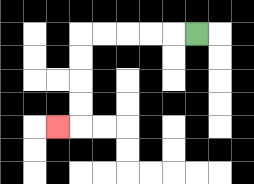{'start': '[8, 1]', 'end': '[2, 5]', 'path_directions': 'L,L,L,L,L,D,D,D,D,L', 'path_coordinates': '[[8, 1], [7, 1], [6, 1], [5, 1], [4, 1], [3, 1], [3, 2], [3, 3], [3, 4], [3, 5], [2, 5]]'}